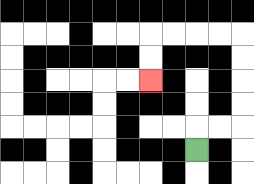{'start': '[8, 6]', 'end': '[6, 3]', 'path_directions': 'U,R,R,U,U,U,U,L,L,L,L,D,D', 'path_coordinates': '[[8, 6], [8, 5], [9, 5], [10, 5], [10, 4], [10, 3], [10, 2], [10, 1], [9, 1], [8, 1], [7, 1], [6, 1], [6, 2], [6, 3]]'}